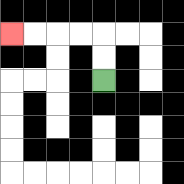{'start': '[4, 3]', 'end': '[0, 1]', 'path_directions': 'U,U,L,L,L,L', 'path_coordinates': '[[4, 3], [4, 2], [4, 1], [3, 1], [2, 1], [1, 1], [0, 1]]'}